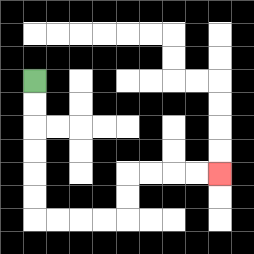{'start': '[1, 3]', 'end': '[9, 7]', 'path_directions': 'D,D,D,D,D,D,R,R,R,R,U,U,R,R,R,R', 'path_coordinates': '[[1, 3], [1, 4], [1, 5], [1, 6], [1, 7], [1, 8], [1, 9], [2, 9], [3, 9], [4, 9], [5, 9], [5, 8], [5, 7], [6, 7], [7, 7], [8, 7], [9, 7]]'}